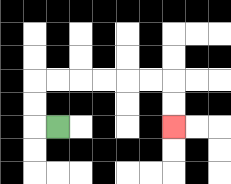{'start': '[2, 5]', 'end': '[7, 5]', 'path_directions': 'L,U,U,R,R,R,R,R,R,D,D', 'path_coordinates': '[[2, 5], [1, 5], [1, 4], [1, 3], [2, 3], [3, 3], [4, 3], [5, 3], [6, 3], [7, 3], [7, 4], [7, 5]]'}